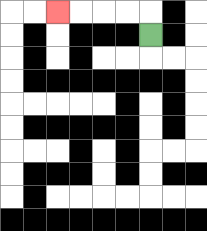{'start': '[6, 1]', 'end': '[2, 0]', 'path_directions': 'U,L,L,L,L', 'path_coordinates': '[[6, 1], [6, 0], [5, 0], [4, 0], [3, 0], [2, 0]]'}